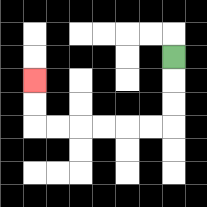{'start': '[7, 2]', 'end': '[1, 3]', 'path_directions': 'D,D,D,L,L,L,L,L,L,U,U', 'path_coordinates': '[[7, 2], [7, 3], [7, 4], [7, 5], [6, 5], [5, 5], [4, 5], [3, 5], [2, 5], [1, 5], [1, 4], [1, 3]]'}